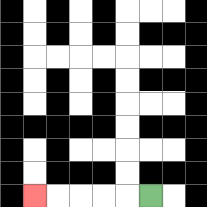{'start': '[6, 8]', 'end': '[1, 8]', 'path_directions': 'L,L,L,L,L', 'path_coordinates': '[[6, 8], [5, 8], [4, 8], [3, 8], [2, 8], [1, 8]]'}